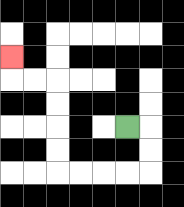{'start': '[5, 5]', 'end': '[0, 2]', 'path_directions': 'R,D,D,L,L,L,L,U,U,U,U,L,L,U', 'path_coordinates': '[[5, 5], [6, 5], [6, 6], [6, 7], [5, 7], [4, 7], [3, 7], [2, 7], [2, 6], [2, 5], [2, 4], [2, 3], [1, 3], [0, 3], [0, 2]]'}